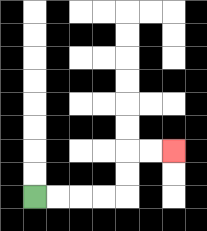{'start': '[1, 8]', 'end': '[7, 6]', 'path_directions': 'R,R,R,R,U,U,R,R', 'path_coordinates': '[[1, 8], [2, 8], [3, 8], [4, 8], [5, 8], [5, 7], [5, 6], [6, 6], [7, 6]]'}